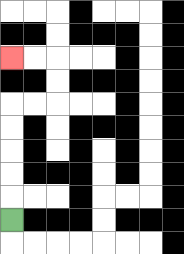{'start': '[0, 9]', 'end': '[0, 2]', 'path_directions': 'U,U,U,U,U,R,R,U,U,L,L', 'path_coordinates': '[[0, 9], [0, 8], [0, 7], [0, 6], [0, 5], [0, 4], [1, 4], [2, 4], [2, 3], [2, 2], [1, 2], [0, 2]]'}